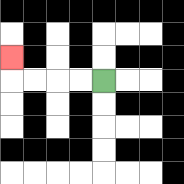{'start': '[4, 3]', 'end': '[0, 2]', 'path_directions': 'L,L,L,L,U', 'path_coordinates': '[[4, 3], [3, 3], [2, 3], [1, 3], [0, 3], [0, 2]]'}